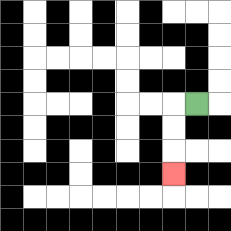{'start': '[8, 4]', 'end': '[7, 7]', 'path_directions': 'L,D,D,D', 'path_coordinates': '[[8, 4], [7, 4], [7, 5], [7, 6], [7, 7]]'}